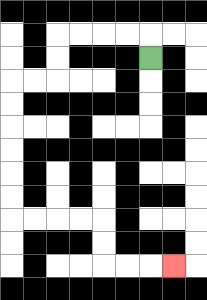{'start': '[6, 2]', 'end': '[7, 11]', 'path_directions': 'U,L,L,L,L,D,D,L,L,D,D,D,D,D,D,R,R,R,R,D,D,R,R,R', 'path_coordinates': '[[6, 2], [6, 1], [5, 1], [4, 1], [3, 1], [2, 1], [2, 2], [2, 3], [1, 3], [0, 3], [0, 4], [0, 5], [0, 6], [0, 7], [0, 8], [0, 9], [1, 9], [2, 9], [3, 9], [4, 9], [4, 10], [4, 11], [5, 11], [6, 11], [7, 11]]'}